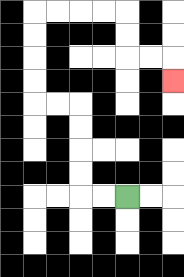{'start': '[5, 8]', 'end': '[7, 3]', 'path_directions': 'L,L,U,U,U,U,L,L,U,U,U,U,R,R,R,R,D,D,R,R,D', 'path_coordinates': '[[5, 8], [4, 8], [3, 8], [3, 7], [3, 6], [3, 5], [3, 4], [2, 4], [1, 4], [1, 3], [1, 2], [1, 1], [1, 0], [2, 0], [3, 0], [4, 0], [5, 0], [5, 1], [5, 2], [6, 2], [7, 2], [7, 3]]'}